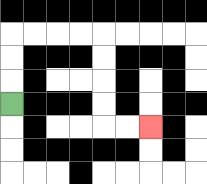{'start': '[0, 4]', 'end': '[6, 5]', 'path_directions': 'U,U,U,R,R,R,R,D,D,D,D,R,R', 'path_coordinates': '[[0, 4], [0, 3], [0, 2], [0, 1], [1, 1], [2, 1], [3, 1], [4, 1], [4, 2], [4, 3], [4, 4], [4, 5], [5, 5], [6, 5]]'}